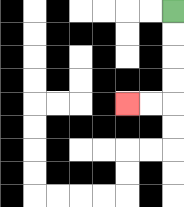{'start': '[7, 0]', 'end': '[5, 4]', 'path_directions': 'D,D,D,D,L,L', 'path_coordinates': '[[7, 0], [7, 1], [7, 2], [7, 3], [7, 4], [6, 4], [5, 4]]'}